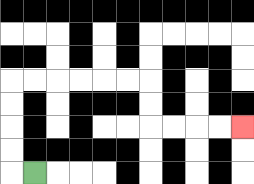{'start': '[1, 7]', 'end': '[10, 5]', 'path_directions': 'L,U,U,U,U,R,R,R,R,R,R,D,D,R,R,R,R', 'path_coordinates': '[[1, 7], [0, 7], [0, 6], [0, 5], [0, 4], [0, 3], [1, 3], [2, 3], [3, 3], [4, 3], [5, 3], [6, 3], [6, 4], [6, 5], [7, 5], [8, 5], [9, 5], [10, 5]]'}